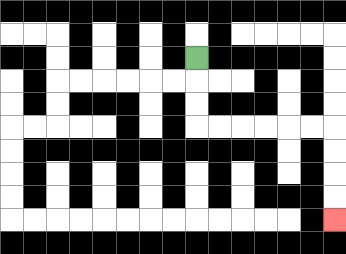{'start': '[8, 2]', 'end': '[14, 9]', 'path_directions': 'D,D,D,R,R,R,R,R,R,D,D,D,D', 'path_coordinates': '[[8, 2], [8, 3], [8, 4], [8, 5], [9, 5], [10, 5], [11, 5], [12, 5], [13, 5], [14, 5], [14, 6], [14, 7], [14, 8], [14, 9]]'}